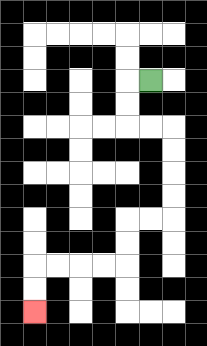{'start': '[6, 3]', 'end': '[1, 13]', 'path_directions': 'L,D,D,R,R,D,D,D,D,L,L,D,D,L,L,L,L,D,D', 'path_coordinates': '[[6, 3], [5, 3], [5, 4], [5, 5], [6, 5], [7, 5], [7, 6], [7, 7], [7, 8], [7, 9], [6, 9], [5, 9], [5, 10], [5, 11], [4, 11], [3, 11], [2, 11], [1, 11], [1, 12], [1, 13]]'}